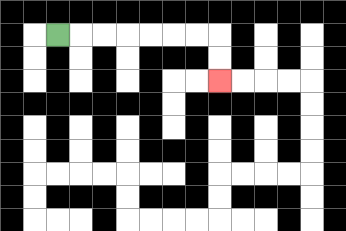{'start': '[2, 1]', 'end': '[9, 3]', 'path_directions': 'R,R,R,R,R,R,R,D,D', 'path_coordinates': '[[2, 1], [3, 1], [4, 1], [5, 1], [6, 1], [7, 1], [8, 1], [9, 1], [9, 2], [9, 3]]'}